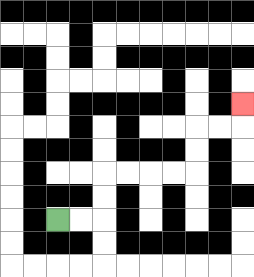{'start': '[2, 9]', 'end': '[10, 4]', 'path_directions': 'R,R,U,U,R,R,R,R,U,U,R,R,U', 'path_coordinates': '[[2, 9], [3, 9], [4, 9], [4, 8], [4, 7], [5, 7], [6, 7], [7, 7], [8, 7], [8, 6], [8, 5], [9, 5], [10, 5], [10, 4]]'}